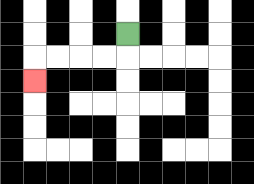{'start': '[5, 1]', 'end': '[1, 3]', 'path_directions': 'D,L,L,L,L,D', 'path_coordinates': '[[5, 1], [5, 2], [4, 2], [3, 2], [2, 2], [1, 2], [1, 3]]'}